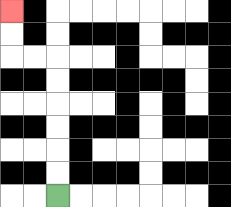{'start': '[2, 8]', 'end': '[0, 0]', 'path_directions': 'U,U,U,U,U,U,L,L,U,U', 'path_coordinates': '[[2, 8], [2, 7], [2, 6], [2, 5], [2, 4], [2, 3], [2, 2], [1, 2], [0, 2], [0, 1], [0, 0]]'}